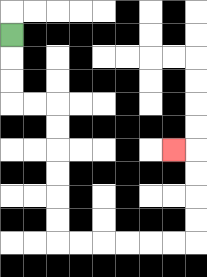{'start': '[0, 1]', 'end': '[7, 6]', 'path_directions': 'D,D,D,R,R,D,D,D,D,D,D,R,R,R,R,R,R,U,U,U,U,L', 'path_coordinates': '[[0, 1], [0, 2], [0, 3], [0, 4], [1, 4], [2, 4], [2, 5], [2, 6], [2, 7], [2, 8], [2, 9], [2, 10], [3, 10], [4, 10], [5, 10], [6, 10], [7, 10], [8, 10], [8, 9], [8, 8], [8, 7], [8, 6], [7, 6]]'}